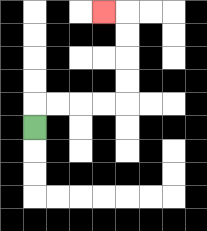{'start': '[1, 5]', 'end': '[4, 0]', 'path_directions': 'U,R,R,R,R,U,U,U,U,L', 'path_coordinates': '[[1, 5], [1, 4], [2, 4], [3, 4], [4, 4], [5, 4], [5, 3], [5, 2], [5, 1], [5, 0], [4, 0]]'}